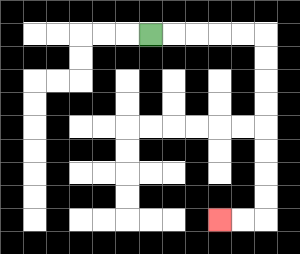{'start': '[6, 1]', 'end': '[9, 9]', 'path_directions': 'R,R,R,R,R,D,D,D,D,D,D,D,D,L,L', 'path_coordinates': '[[6, 1], [7, 1], [8, 1], [9, 1], [10, 1], [11, 1], [11, 2], [11, 3], [11, 4], [11, 5], [11, 6], [11, 7], [11, 8], [11, 9], [10, 9], [9, 9]]'}